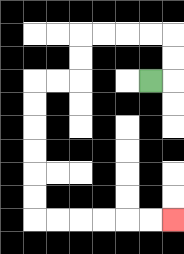{'start': '[6, 3]', 'end': '[7, 9]', 'path_directions': 'R,U,U,L,L,L,L,D,D,L,L,D,D,D,D,D,D,R,R,R,R,R,R', 'path_coordinates': '[[6, 3], [7, 3], [7, 2], [7, 1], [6, 1], [5, 1], [4, 1], [3, 1], [3, 2], [3, 3], [2, 3], [1, 3], [1, 4], [1, 5], [1, 6], [1, 7], [1, 8], [1, 9], [2, 9], [3, 9], [4, 9], [5, 9], [6, 9], [7, 9]]'}